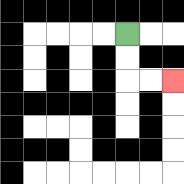{'start': '[5, 1]', 'end': '[7, 3]', 'path_directions': 'D,D,R,R', 'path_coordinates': '[[5, 1], [5, 2], [5, 3], [6, 3], [7, 3]]'}